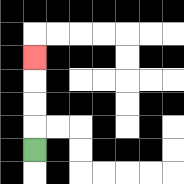{'start': '[1, 6]', 'end': '[1, 2]', 'path_directions': 'U,U,U,U', 'path_coordinates': '[[1, 6], [1, 5], [1, 4], [1, 3], [1, 2]]'}